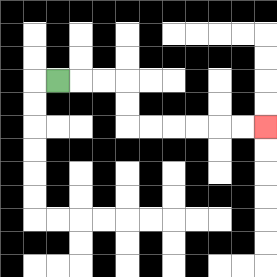{'start': '[2, 3]', 'end': '[11, 5]', 'path_directions': 'R,R,R,D,D,R,R,R,R,R,R', 'path_coordinates': '[[2, 3], [3, 3], [4, 3], [5, 3], [5, 4], [5, 5], [6, 5], [7, 5], [8, 5], [9, 5], [10, 5], [11, 5]]'}